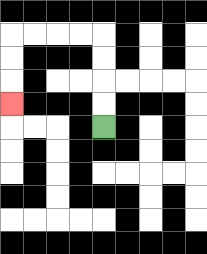{'start': '[4, 5]', 'end': '[0, 4]', 'path_directions': 'U,U,U,U,L,L,L,L,D,D,D', 'path_coordinates': '[[4, 5], [4, 4], [4, 3], [4, 2], [4, 1], [3, 1], [2, 1], [1, 1], [0, 1], [0, 2], [0, 3], [0, 4]]'}